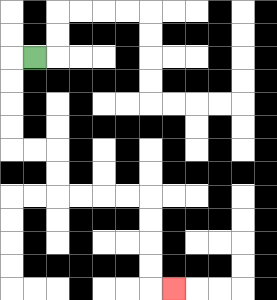{'start': '[1, 2]', 'end': '[7, 12]', 'path_directions': 'L,D,D,D,D,R,R,D,D,R,R,R,R,D,D,D,D,R', 'path_coordinates': '[[1, 2], [0, 2], [0, 3], [0, 4], [0, 5], [0, 6], [1, 6], [2, 6], [2, 7], [2, 8], [3, 8], [4, 8], [5, 8], [6, 8], [6, 9], [6, 10], [6, 11], [6, 12], [7, 12]]'}